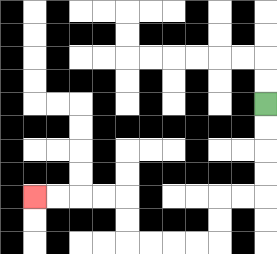{'start': '[11, 4]', 'end': '[1, 8]', 'path_directions': 'D,D,D,D,L,L,D,D,L,L,L,L,U,U,L,L,L,L', 'path_coordinates': '[[11, 4], [11, 5], [11, 6], [11, 7], [11, 8], [10, 8], [9, 8], [9, 9], [9, 10], [8, 10], [7, 10], [6, 10], [5, 10], [5, 9], [5, 8], [4, 8], [3, 8], [2, 8], [1, 8]]'}